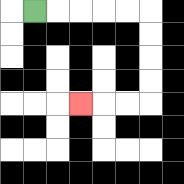{'start': '[1, 0]', 'end': '[3, 4]', 'path_directions': 'R,R,R,R,R,D,D,D,D,L,L,L', 'path_coordinates': '[[1, 0], [2, 0], [3, 0], [4, 0], [5, 0], [6, 0], [6, 1], [6, 2], [6, 3], [6, 4], [5, 4], [4, 4], [3, 4]]'}